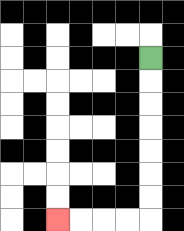{'start': '[6, 2]', 'end': '[2, 9]', 'path_directions': 'D,D,D,D,D,D,D,L,L,L,L', 'path_coordinates': '[[6, 2], [6, 3], [6, 4], [6, 5], [6, 6], [6, 7], [6, 8], [6, 9], [5, 9], [4, 9], [3, 9], [2, 9]]'}